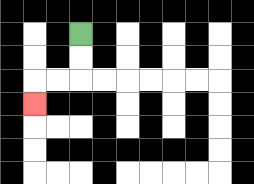{'start': '[3, 1]', 'end': '[1, 4]', 'path_directions': 'D,D,L,L,D', 'path_coordinates': '[[3, 1], [3, 2], [3, 3], [2, 3], [1, 3], [1, 4]]'}